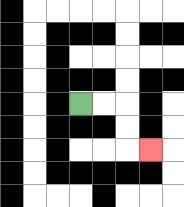{'start': '[3, 4]', 'end': '[6, 6]', 'path_directions': 'R,R,D,D,R', 'path_coordinates': '[[3, 4], [4, 4], [5, 4], [5, 5], [5, 6], [6, 6]]'}